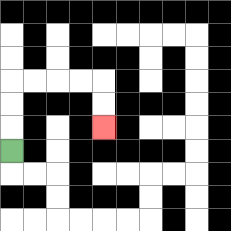{'start': '[0, 6]', 'end': '[4, 5]', 'path_directions': 'U,U,U,R,R,R,R,D,D', 'path_coordinates': '[[0, 6], [0, 5], [0, 4], [0, 3], [1, 3], [2, 3], [3, 3], [4, 3], [4, 4], [4, 5]]'}